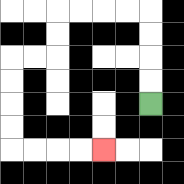{'start': '[6, 4]', 'end': '[4, 6]', 'path_directions': 'U,U,U,U,L,L,L,L,D,D,L,L,D,D,D,D,R,R,R,R', 'path_coordinates': '[[6, 4], [6, 3], [6, 2], [6, 1], [6, 0], [5, 0], [4, 0], [3, 0], [2, 0], [2, 1], [2, 2], [1, 2], [0, 2], [0, 3], [0, 4], [0, 5], [0, 6], [1, 6], [2, 6], [3, 6], [4, 6]]'}